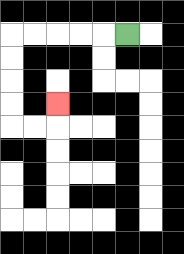{'start': '[5, 1]', 'end': '[2, 4]', 'path_directions': 'L,L,L,L,L,D,D,D,D,R,R,U', 'path_coordinates': '[[5, 1], [4, 1], [3, 1], [2, 1], [1, 1], [0, 1], [0, 2], [0, 3], [0, 4], [0, 5], [1, 5], [2, 5], [2, 4]]'}